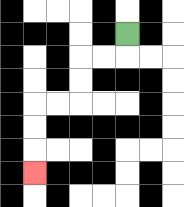{'start': '[5, 1]', 'end': '[1, 7]', 'path_directions': 'D,L,L,D,D,L,L,D,D,D', 'path_coordinates': '[[5, 1], [5, 2], [4, 2], [3, 2], [3, 3], [3, 4], [2, 4], [1, 4], [1, 5], [1, 6], [1, 7]]'}